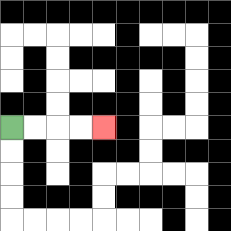{'start': '[0, 5]', 'end': '[4, 5]', 'path_directions': 'R,R,R,R', 'path_coordinates': '[[0, 5], [1, 5], [2, 5], [3, 5], [4, 5]]'}